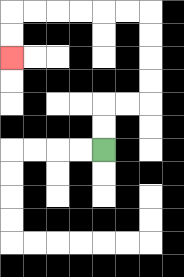{'start': '[4, 6]', 'end': '[0, 2]', 'path_directions': 'U,U,R,R,U,U,U,U,L,L,L,L,L,L,D,D', 'path_coordinates': '[[4, 6], [4, 5], [4, 4], [5, 4], [6, 4], [6, 3], [6, 2], [6, 1], [6, 0], [5, 0], [4, 0], [3, 0], [2, 0], [1, 0], [0, 0], [0, 1], [0, 2]]'}